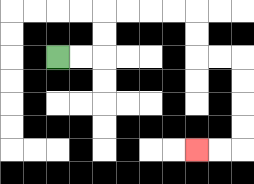{'start': '[2, 2]', 'end': '[8, 6]', 'path_directions': 'R,R,U,U,R,R,R,R,D,D,R,R,D,D,D,D,L,L', 'path_coordinates': '[[2, 2], [3, 2], [4, 2], [4, 1], [4, 0], [5, 0], [6, 0], [7, 0], [8, 0], [8, 1], [8, 2], [9, 2], [10, 2], [10, 3], [10, 4], [10, 5], [10, 6], [9, 6], [8, 6]]'}